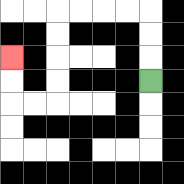{'start': '[6, 3]', 'end': '[0, 2]', 'path_directions': 'U,U,U,L,L,L,L,D,D,D,D,L,L,U,U', 'path_coordinates': '[[6, 3], [6, 2], [6, 1], [6, 0], [5, 0], [4, 0], [3, 0], [2, 0], [2, 1], [2, 2], [2, 3], [2, 4], [1, 4], [0, 4], [0, 3], [0, 2]]'}